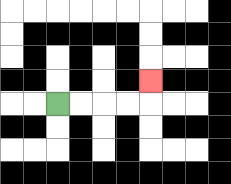{'start': '[2, 4]', 'end': '[6, 3]', 'path_directions': 'R,R,R,R,U', 'path_coordinates': '[[2, 4], [3, 4], [4, 4], [5, 4], [6, 4], [6, 3]]'}